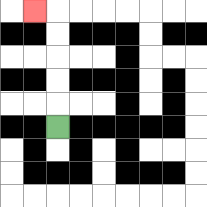{'start': '[2, 5]', 'end': '[1, 0]', 'path_directions': 'U,U,U,U,U,L', 'path_coordinates': '[[2, 5], [2, 4], [2, 3], [2, 2], [2, 1], [2, 0], [1, 0]]'}